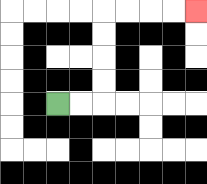{'start': '[2, 4]', 'end': '[8, 0]', 'path_directions': 'R,R,U,U,U,U,R,R,R,R', 'path_coordinates': '[[2, 4], [3, 4], [4, 4], [4, 3], [4, 2], [4, 1], [4, 0], [5, 0], [6, 0], [7, 0], [8, 0]]'}